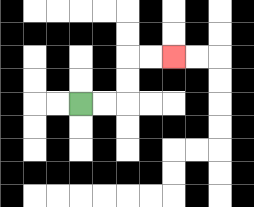{'start': '[3, 4]', 'end': '[7, 2]', 'path_directions': 'R,R,U,U,R,R', 'path_coordinates': '[[3, 4], [4, 4], [5, 4], [5, 3], [5, 2], [6, 2], [7, 2]]'}